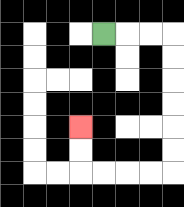{'start': '[4, 1]', 'end': '[3, 5]', 'path_directions': 'R,R,R,D,D,D,D,D,D,L,L,L,L,U,U', 'path_coordinates': '[[4, 1], [5, 1], [6, 1], [7, 1], [7, 2], [7, 3], [7, 4], [7, 5], [7, 6], [7, 7], [6, 7], [5, 7], [4, 7], [3, 7], [3, 6], [3, 5]]'}